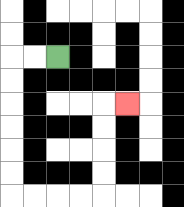{'start': '[2, 2]', 'end': '[5, 4]', 'path_directions': 'L,L,D,D,D,D,D,D,R,R,R,R,U,U,U,U,R', 'path_coordinates': '[[2, 2], [1, 2], [0, 2], [0, 3], [0, 4], [0, 5], [0, 6], [0, 7], [0, 8], [1, 8], [2, 8], [3, 8], [4, 8], [4, 7], [4, 6], [4, 5], [4, 4], [5, 4]]'}